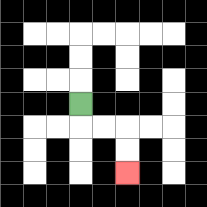{'start': '[3, 4]', 'end': '[5, 7]', 'path_directions': 'D,R,R,D,D', 'path_coordinates': '[[3, 4], [3, 5], [4, 5], [5, 5], [5, 6], [5, 7]]'}